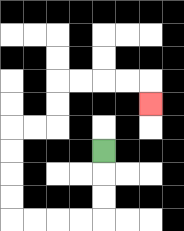{'start': '[4, 6]', 'end': '[6, 4]', 'path_directions': 'D,D,D,L,L,L,L,U,U,U,U,R,R,U,U,R,R,R,R,D', 'path_coordinates': '[[4, 6], [4, 7], [4, 8], [4, 9], [3, 9], [2, 9], [1, 9], [0, 9], [0, 8], [0, 7], [0, 6], [0, 5], [1, 5], [2, 5], [2, 4], [2, 3], [3, 3], [4, 3], [5, 3], [6, 3], [6, 4]]'}